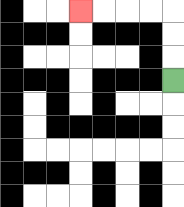{'start': '[7, 3]', 'end': '[3, 0]', 'path_directions': 'U,U,U,L,L,L,L', 'path_coordinates': '[[7, 3], [7, 2], [7, 1], [7, 0], [6, 0], [5, 0], [4, 0], [3, 0]]'}